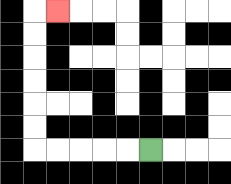{'start': '[6, 6]', 'end': '[2, 0]', 'path_directions': 'L,L,L,L,L,U,U,U,U,U,U,R', 'path_coordinates': '[[6, 6], [5, 6], [4, 6], [3, 6], [2, 6], [1, 6], [1, 5], [1, 4], [1, 3], [1, 2], [1, 1], [1, 0], [2, 0]]'}